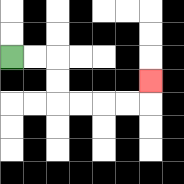{'start': '[0, 2]', 'end': '[6, 3]', 'path_directions': 'R,R,D,D,R,R,R,R,U', 'path_coordinates': '[[0, 2], [1, 2], [2, 2], [2, 3], [2, 4], [3, 4], [4, 4], [5, 4], [6, 4], [6, 3]]'}